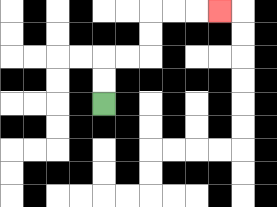{'start': '[4, 4]', 'end': '[9, 0]', 'path_directions': 'U,U,R,R,U,U,R,R,R', 'path_coordinates': '[[4, 4], [4, 3], [4, 2], [5, 2], [6, 2], [6, 1], [6, 0], [7, 0], [8, 0], [9, 0]]'}